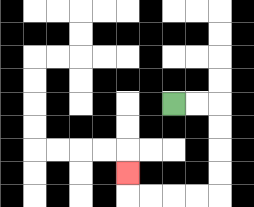{'start': '[7, 4]', 'end': '[5, 7]', 'path_directions': 'R,R,D,D,D,D,L,L,L,L,U', 'path_coordinates': '[[7, 4], [8, 4], [9, 4], [9, 5], [9, 6], [9, 7], [9, 8], [8, 8], [7, 8], [6, 8], [5, 8], [5, 7]]'}